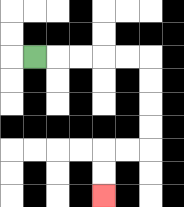{'start': '[1, 2]', 'end': '[4, 8]', 'path_directions': 'R,R,R,R,R,D,D,D,D,L,L,D,D', 'path_coordinates': '[[1, 2], [2, 2], [3, 2], [4, 2], [5, 2], [6, 2], [6, 3], [6, 4], [6, 5], [6, 6], [5, 6], [4, 6], [4, 7], [4, 8]]'}